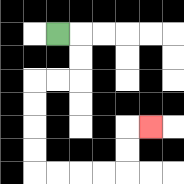{'start': '[2, 1]', 'end': '[6, 5]', 'path_directions': 'R,D,D,L,L,D,D,D,D,R,R,R,R,U,U,R', 'path_coordinates': '[[2, 1], [3, 1], [3, 2], [3, 3], [2, 3], [1, 3], [1, 4], [1, 5], [1, 6], [1, 7], [2, 7], [3, 7], [4, 7], [5, 7], [5, 6], [5, 5], [6, 5]]'}